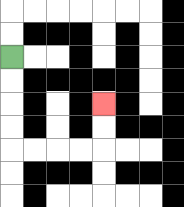{'start': '[0, 2]', 'end': '[4, 4]', 'path_directions': 'D,D,D,D,R,R,R,R,U,U', 'path_coordinates': '[[0, 2], [0, 3], [0, 4], [0, 5], [0, 6], [1, 6], [2, 6], [3, 6], [4, 6], [4, 5], [4, 4]]'}